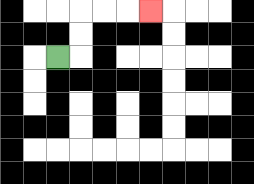{'start': '[2, 2]', 'end': '[6, 0]', 'path_directions': 'R,U,U,R,R,R', 'path_coordinates': '[[2, 2], [3, 2], [3, 1], [3, 0], [4, 0], [5, 0], [6, 0]]'}